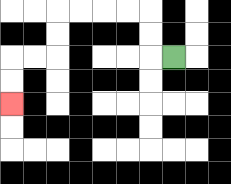{'start': '[7, 2]', 'end': '[0, 4]', 'path_directions': 'L,U,U,L,L,L,L,D,D,L,L,D,D', 'path_coordinates': '[[7, 2], [6, 2], [6, 1], [6, 0], [5, 0], [4, 0], [3, 0], [2, 0], [2, 1], [2, 2], [1, 2], [0, 2], [0, 3], [0, 4]]'}